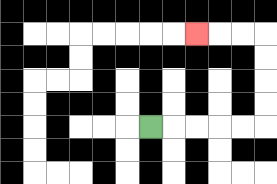{'start': '[6, 5]', 'end': '[8, 1]', 'path_directions': 'R,R,R,R,R,U,U,U,U,L,L,L', 'path_coordinates': '[[6, 5], [7, 5], [8, 5], [9, 5], [10, 5], [11, 5], [11, 4], [11, 3], [11, 2], [11, 1], [10, 1], [9, 1], [8, 1]]'}